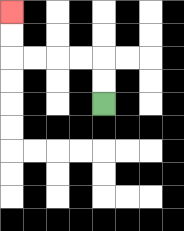{'start': '[4, 4]', 'end': '[0, 0]', 'path_directions': 'U,U,L,L,L,L,U,U', 'path_coordinates': '[[4, 4], [4, 3], [4, 2], [3, 2], [2, 2], [1, 2], [0, 2], [0, 1], [0, 0]]'}